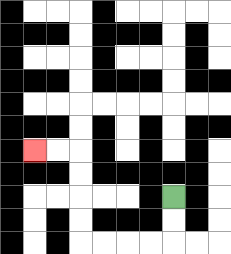{'start': '[7, 8]', 'end': '[1, 6]', 'path_directions': 'D,D,L,L,L,L,U,U,U,U,L,L', 'path_coordinates': '[[7, 8], [7, 9], [7, 10], [6, 10], [5, 10], [4, 10], [3, 10], [3, 9], [3, 8], [3, 7], [3, 6], [2, 6], [1, 6]]'}